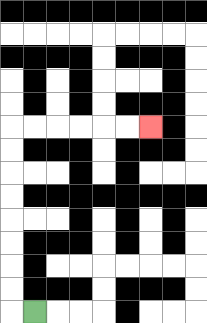{'start': '[1, 13]', 'end': '[6, 5]', 'path_directions': 'L,U,U,U,U,U,U,U,U,R,R,R,R,R,R', 'path_coordinates': '[[1, 13], [0, 13], [0, 12], [0, 11], [0, 10], [0, 9], [0, 8], [0, 7], [0, 6], [0, 5], [1, 5], [2, 5], [3, 5], [4, 5], [5, 5], [6, 5]]'}